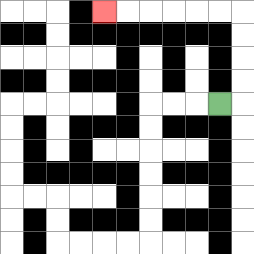{'start': '[9, 4]', 'end': '[4, 0]', 'path_directions': 'R,U,U,U,U,L,L,L,L,L,L', 'path_coordinates': '[[9, 4], [10, 4], [10, 3], [10, 2], [10, 1], [10, 0], [9, 0], [8, 0], [7, 0], [6, 0], [5, 0], [4, 0]]'}